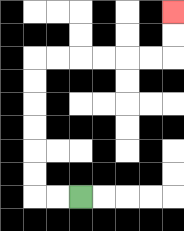{'start': '[3, 8]', 'end': '[7, 0]', 'path_directions': 'L,L,U,U,U,U,U,U,R,R,R,R,R,R,U,U', 'path_coordinates': '[[3, 8], [2, 8], [1, 8], [1, 7], [1, 6], [1, 5], [1, 4], [1, 3], [1, 2], [2, 2], [3, 2], [4, 2], [5, 2], [6, 2], [7, 2], [7, 1], [7, 0]]'}